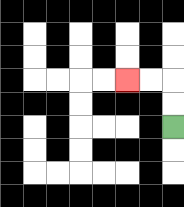{'start': '[7, 5]', 'end': '[5, 3]', 'path_directions': 'U,U,L,L', 'path_coordinates': '[[7, 5], [7, 4], [7, 3], [6, 3], [5, 3]]'}